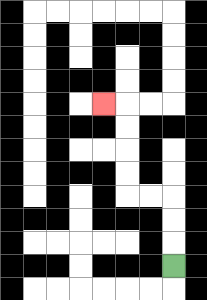{'start': '[7, 11]', 'end': '[4, 4]', 'path_directions': 'U,U,U,L,L,U,U,U,U,L', 'path_coordinates': '[[7, 11], [7, 10], [7, 9], [7, 8], [6, 8], [5, 8], [5, 7], [5, 6], [5, 5], [5, 4], [4, 4]]'}